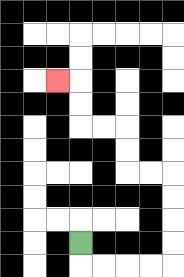{'start': '[3, 10]', 'end': '[2, 3]', 'path_directions': 'D,R,R,R,R,U,U,U,U,L,L,U,U,L,L,U,U,L', 'path_coordinates': '[[3, 10], [3, 11], [4, 11], [5, 11], [6, 11], [7, 11], [7, 10], [7, 9], [7, 8], [7, 7], [6, 7], [5, 7], [5, 6], [5, 5], [4, 5], [3, 5], [3, 4], [3, 3], [2, 3]]'}